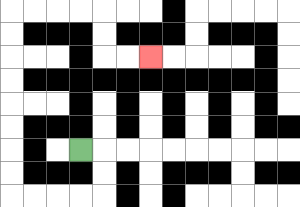{'start': '[3, 6]', 'end': '[6, 2]', 'path_directions': 'R,D,D,L,L,L,L,U,U,U,U,U,U,U,U,R,R,R,R,D,D,R,R', 'path_coordinates': '[[3, 6], [4, 6], [4, 7], [4, 8], [3, 8], [2, 8], [1, 8], [0, 8], [0, 7], [0, 6], [0, 5], [0, 4], [0, 3], [0, 2], [0, 1], [0, 0], [1, 0], [2, 0], [3, 0], [4, 0], [4, 1], [4, 2], [5, 2], [6, 2]]'}